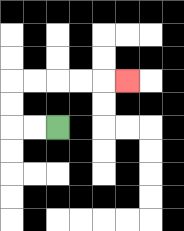{'start': '[2, 5]', 'end': '[5, 3]', 'path_directions': 'L,L,U,U,R,R,R,R,R', 'path_coordinates': '[[2, 5], [1, 5], [0, 5], [0, 4], [0, 3], [1, 3], [2, 3], [3, 3], [4, 3], [5, 3]]'}